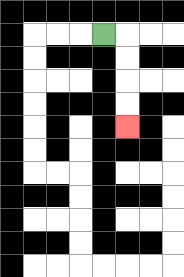{'start': '[4, 1]', 'end': '[5, 5]', 'path_directions': 'R,D,D,D,D', 'path_coordinates': '[[4, 1], [5, 1], [5, 2], [5, 3], [5, 4], [5, 5]]'}